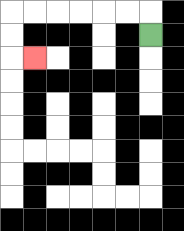{'start': '[6, 1]', 'end': '[1, 2]', 'path_directions': 'U,L,L,L,L,L,L,D,D,R', 'path_coordinates': '[[6, 1], [6, 0], [5, 0], [4, 0], [3, 0], [2, 0], [1, 0], [0, 0], [0, 1], [0, 2], [1, 2]]'}